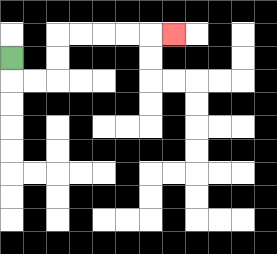{'start': '[0, 2]', 'end': '[7, 1]', 'path_directions': 'D,R,R,U,U,R,R,R,R,R', 'path_coordinates': '[[0, 2], [0, 3], [1, 3], [2, 3], [2, 2], [2, 1], [3, 1], [4, 1], [5, 1], [6, 1], [7, 1]]'}